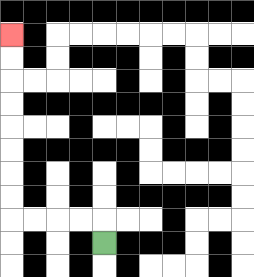{'start': '[4, 10]', 'end': '[0, 1]', 'path_directions': 'U,L,L,L,L,U,U,U,U,U,U,U,U', 'path_coordinates': '[[4, 10], [4, 9], [3, 9], [2, 9], [1, 9], [0, 9], [0, 8], [0, 7], [0, 6], [0, 5], [0, 4], [0, 3], [0, 2], [0, 1]]'}